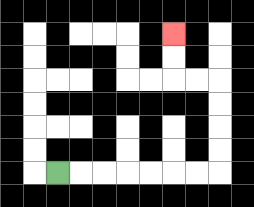{'start': '[2, 7]', 'end': '[7, 1]', 'path_directions': 'R,R,R,R,R,R,R,U,U,U,U,L,L,U,U', 'path_coordinates': '[[2, 7], [3, 7], [4, 7], [5, 7], [6, 7], [7, 7], [8, 7], [9, 7], [9, 6], [9, 5], [9, 4], [9, 3], [8, 3], [7, 3], [7, 2], [7, 1]]'}